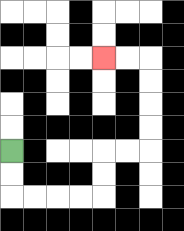{'start': '[0, 6]', 'end': '[4, 2]', 'path_directions': 'D,D,R,R,R,R,U,U,R,R,U,U,U,U,L,L', 'path_coordinates': '[[0, 6], [0, 7], [0, 8], [1, 8], [2, 8], [3, 8], [4, 8], [4, 7], [4, 6], [5, 6], [6, 6], [6, 5], [6, 4], [6, 3], [6, 2], [5, 2], [4, 2]]'}